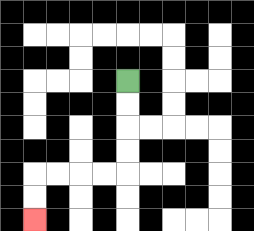{'start': '[5, 3]', 'end': '[1, 9]', 'path_directions': 'D,D,D,D,L,L,L,L,D,D', 'path_coordinates': '[[5, 3], [5, 4], [5, 5], [5, 6], [5, 7], [4, 7], [3, 7], [2, 7], [1, 7], [1, 8], [1, 9]]'}